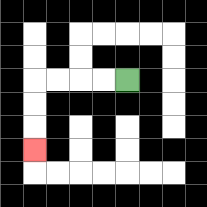{'start': '[5, 3]', 'end': '[1, 6]', 'path_directions': 'L,L,L,L,D,D,D', 'path_coordinates': '[[5, 3], [4, 3], [3, 3], [2, 3], [1, 3], [1, 4], [1, 5], [1, 6]]'}